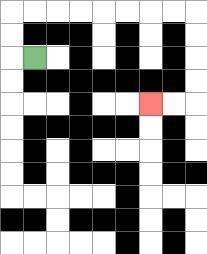{'start': '[1, 2]', 'end': '[6, 4]', 'path_directions': 'L,U,U,R,R,R,R,R,R,R,R,D,D,D,D,L,L', 'path_coordinates': '[[1, 2], [0, 2], [0, 1], [0, 0], [1, 0], [2, 0], [3, 0], [4, 0], [5, 0], [6, 0], [7, 0], [8, 0], [8, 1], [8, 2], [8, 3], [8, 4], [7, 4], [6, 4]]'}